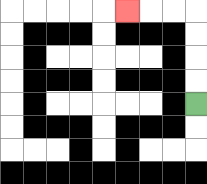{'start': '[8, 4]', 'end': '[5, 0]', 'path_directions': 'U,U,U,U,L,L,L', 'path_coordinates': '[[8, 4], [8, 3], [8, 2], [8, 1], [8, 0], [7, 0], [6, 0], [5, 0]]'}